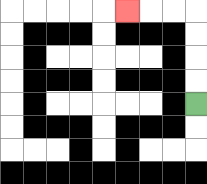{'start': '[8, 4]', 'end': '[5, 0]', 'path_directions': 'U,U,U,U,L,L,L', 'path_coordinates': '[[8, 4], [8, 3], [8, 2], [8, 1], [8, 0], [7, 0], [6, 0], [5, 0]]'}